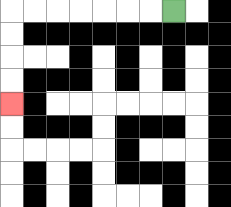{'start': '[7, 0]', 'end': '[0, 4]', 'path_directions': 'L,L,L,L,L,L,L,D,D,D,D', 'path_coordinates': '[[7, 0], [6, 0], [5, 0], [4, 0], [3, 0], [2, 0], [1, 0], [0, 0], [0, 1], [0, 2], [0, 3], [0, 4]]'}